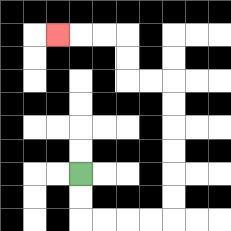{'start': '[3, 7]', 'end': '[2, 1]', 'path_directions': 'D,D,R,R,R,R,U,U,U,U,U,U,L,L,U,U,L,L,L', 'path_coordinates': '[[3, 7], [3, 8], [3, 9], [4, 9], [5, 9], [6, 9], [7, 9], [7, 8], [7, 7], [7, 6], [7, 5], [7, 4], [7, 3], [6, 3], [5, 3], [5, 2], [5, 1], [4, 1], [3, 1], [2, 1]]'}